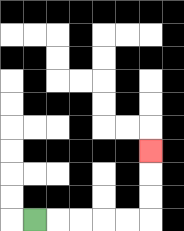{'start': '[1, 9]', 'end': '[6, 6]', 'path_directions': 'R,R,R,R,R,U,U,U', 'path_coordinates': '[[1, 9], [2, 9], [3, 9], [4, 9], [5, 9], [6, 9], [6, 8], [6, 7], [6, 6]]'}